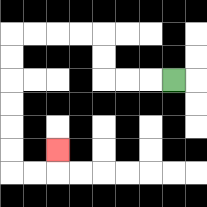{'start': '[7, 3]', 'end': '[2, 6]', 'path_directions': 'L,L,L,U,U,L,L,L,L,D,D,D,D,D,D,R,R,U', 'path_coordinates': '[[7, 3], [6, 3], [5, 3], [4, 3], [4, 2], [4, 1], [3, 1], [2, 1], [1, 1], [0, 1], [0, 2], [0, 3], [0, 4], [0, 5], [0, 6], [0, 7], [1, 7], [2, 7], [2, 6]]'}